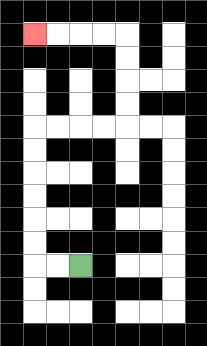{'start': '[3, 11]', 'end': '[1, 1]', 'path_directions': 'L,L,U,U,U,U,U,U,R,R,R,R,U,U,U,U,L,L,L,L', 'path_coordinates': '[[3, 11], [2, 11], [1, 11], [1, 10], [1, 9], [1, 8], [1, 7], [1, 6], [1, 5], [2, 5], [3, 5], [4, 5], [5, 5], [5, 4], [5, 3], [5, 2], [5, 1], [4, 1], [3, 1], [2, 1], [1, 1]]'}